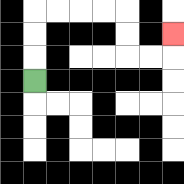{'start': '[1, 3]', 'end': '[7, 1]', 'path_directions': 'U,U,U,R,R,R,R,D,D,R,R,U', 'path_coordinates': '[[1, 3], [1, 2], [1, 1], [1, 0], [2, 0], [3, 0], [4, 0], [5, 0], [5, 1], [5, 2], [6, 2], [7, 2], [7, 1]]'}